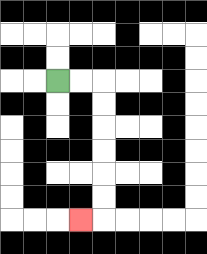{'start': '[2, 3]', 'end': '[3, 9]', 'path_directions': 'R,R,D,D,D,D,D,D,L', 'path_coordinates': '[[2, 3], [3, 3], [4, 3], [4, 4], [4, 5], [4, 6], [4, 7], [4, 8], [4, 9], [3, 9]]'}